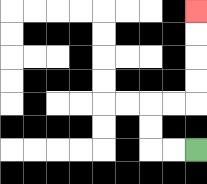{'start': '[8, 6]', 'end': '[8, 0]', 'path_directions': 'L,L,U,U,R,R,U,U,U,U', 'path_coordinates': '[[8, 6], [7, 6], [6, 6], [6, 5], [6, 4], [7, 4], [8, 4], [8, 3], [8, 2], [8, 1], [8, 0]]'}